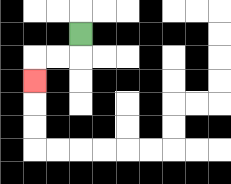{'start': '[3, 1]', 'end': '[1, 3]', 'path_directions': 'D,L,L,D', 'path_coordinates': '[[3, 1], [3, 2], [2, 2], [1, 2], [1, 3]]'}